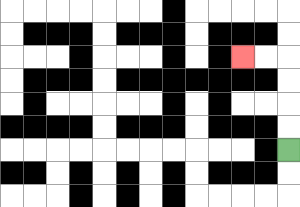{'start': '[12, 6]', 'end': '[10, 2]', 'path_directions': 'U,U,U,U,L,L', 'path_coordinates': '[[12, 6], [12, 5], [12, 4], [12, 3], [12, 2], [11, 2], [10, 2]]'}